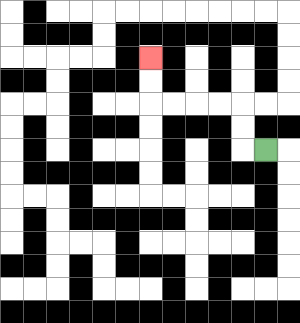{'start': '[11, 6]', 'end': '[6, 2]', 'path_directions': 'L,U,U,L,L,L,L,U,U', 'path_coordinates': '[[11, 6], [10, 6], [10, 5], [10, 4], [9, 4], [8, 4], [7, 4], [6, 4], [6, 3], [6, 2]]'}